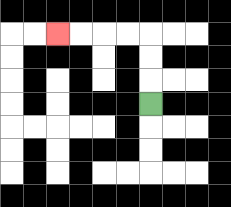{'start': '[6, 4]', 'end': '[2, 1]', 'path_directions': 'U,U,U,L,L,L,L', 'path_coordinates': '[[6, 4], [6, 3], [6, 2], [6, 1], [5, 1], [4, 1], [3, 1], [2, 1]]'}